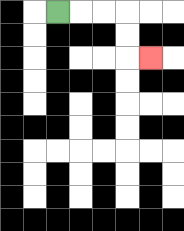{'start': '[2, 0]', 'end': '[6, 2]', 'path_directions': 'R,R,R,D,D,R', 'path_coordinates': '[[2, 0], [3, 0], [4, 0], [5, 0], [5, 1], [5, 2], [6, 2]]'}